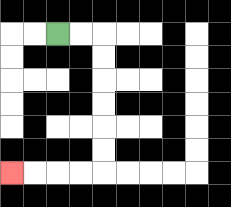{'start': '[2, 1]', 'end': '[0, 7]', 'path_directions': 'R,R,D,D,D,D,D,D,L,L,L,L', 'path_coordinates': '[[2, 1], [3, 1], [4, 1], [4, 2], [4, 3], [4, 4], [4, 5], [4, 6], [4, 7], [3, 7], [2, 7], [1, 7], [0, 7]]'}